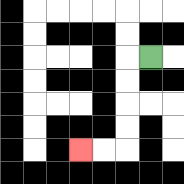{'start': '[6, 2]', 'end': '[3, 6]', 'path_directions': 'L,D,D,D,D,L,L', 'path_coordinates': '[[6, 2], [5, 2], [5, 3], [5, 4], [5, 5], [5, 6], [4, 6], [3, 6]]'}